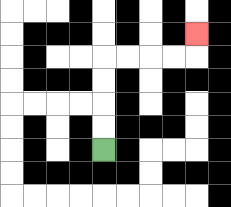{'start': '[4, 6]', 'end': '[8, 1]', 'path_directions': 'U,U,U,U,R,R,R,R,U', 'path_coordinates': '[[4, 6], [4, 5], [4, 4], [4, 3], [4, 2], [5, 2], [6, 2], [7, 2], [8, 2], [8, 1]]'}